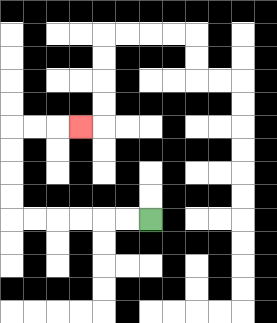{'start': '[6, 9]', 'end': '[3, 5]', 'path_directions': 'L,L,L,L,L,L,U,U,U,U,R,R,R', 'path_coordinates': '[[6, 9], [5, 9], [4, 9], [3, 9], [2, 9], [1, 9], [0, 9], [0, 8], [0, 7], [0, 6], [0, 5], [1, 5], [2, 5], [3, 5]]'}